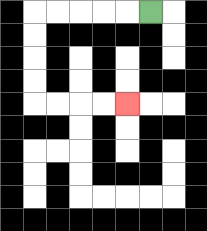{'start': '[6, 0]', 'end': '[5, 4]', 'path_directions': 'L,L,L,L,L,D,D,D,D,R,R,R,R', 'path_coordinates': '[[6, 0], [5, 0], [4, 0], [3, 0], [2, 0], [1, 0], [1, 1], [1, 2], [1, 3], [1, 4], [2, 4], [3, 4], [4, 4], [5, 4]]'}